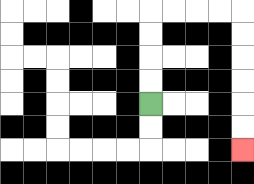{'start': '[6, 4]', 'end': '[10, 6]', 'path_directions': 'U,U,U,U,R,R,R,R,D,D,D,D,D,D', 'path_coordinates': '[[6, 4], [6, 3], [6, 2], [6, 1], [6, 0], [7, 0], [8, 0], [9, 0], [10, 0], [10, 1], [10, 2], [10, 3], [10, 4], [10, 5], [10, 6]]'}